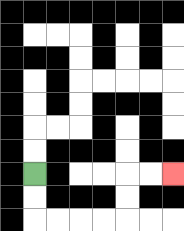{'start': '[1, 7]', 'end': '[7, 7]', 'path_directions': 'D,D,R,R,R,R,U,U,R,R', 'path_coordinates': '[[1, 7], [1, 8], [1, 9], [2, 9], [3, 9], [4, 9], [5, 9], [5, 8], [5, 7], [6, 7], [7, 7]]'}